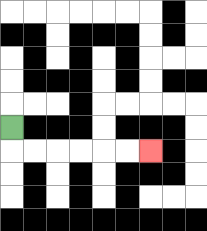{'start': '[0, 5]', 'end': '[6, 6]', 'path_directions': 'D,R,R,R,R,R,R', 'path_coordinates': '[[0, 5], [0, 6], [1, 6], [2, 6], [3, 6], [4, 6], [5, 6], [6, 6]]'}